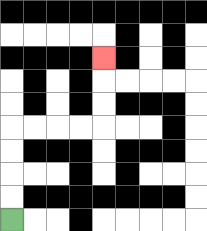{'start': '[0, 9]', 'end': '[4, 2]', 'path_directions': 'U,U,U,U,R,R,R,R,U,U,U', 'path_coordinates': '[[0, 9], [0, 8], [0, 7], [0, 6], [0, 5], [1, 5], [2, 5], [3, 5], [4, 5], [4, 4], [4, 3], [4, 2]]'}